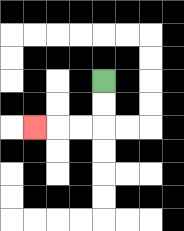{'start': '[4, 3]', 'end': '[1, 5]', 'path_directions': 'D,D,L,L,L', 'path_coordinates': '[[4, 3], [4, 4], [4, 5], [3, 5], [2, 5], [1, 5]]'}